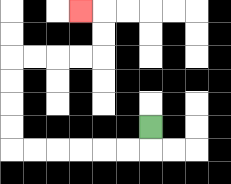{'start': '[6, 5]', 'end': '[3, 0]', 'path_directions': 'D,L,L,L,L,L,L,U,U,U,U,R,R,R,R,U,U,L', 'path_coordinates': '[[6, 5], [6, 6], [5, 6], [4, 6], [3, 6], [2, 6], [1, 6], [0, 6], [0, 5], [0, 4], [0, 3], [0, 2], [1, 2], [2, 2], [3, 2], [4, 2], [4, 1], [4, 0], [3, 0]]'}